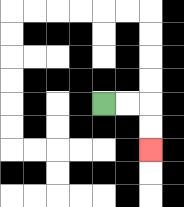{'start': '[4, 4]', 'end': '[6, 6]', 'path_directions': 'R,R,D,D', 'path_coordinates': '[[4, 4], [5, 4], [6, 4], [6, 5], [6, 6]]'}